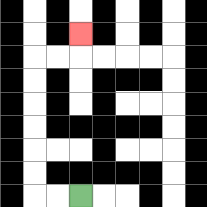{'start': '[3, 8]', 'end': '[3, 1]', 'path_directions': 'L,L,U,U,U,U,U,U,R,R,U', 'path_coordinates': '[[3, 8], [2, 8], [1, 8], [1, 7], [1, 6], [1, 5], [1, 4], [1, 3], [1, 2], [2, 2], [3, 2], [3, 1]]'}